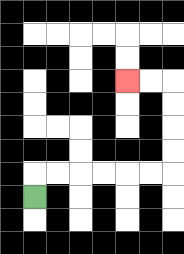{'start': '[1, 8]', 'end': '[5, 3]', 'path_directions': 'U,R,R,R,R,R,R,U,U,U,U,L,L', 'path_coordinates': '[[1, 8], [1, 7], [2, 7], [3, 7], [4, 7], [5, 7], [6, 7], [7, 7], [7, 6], [7, 5], [7, 4], [7, 3], [6, 3], [5, 3]]'}